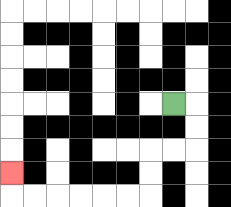{'start': '[7, 4]', 'end': '[0, 7]', 'path_directions': 'R,D,D,L,L,D,D,L,L,L,L,L,L,U', 'path_coordinates': '[[7, 4], [8, 4], [8, 5], [8, 6], [7, 6], [6, 6], [6, 7], [6, 8], [5, 8], [4, 8], [3, 8], [2, 8], [1, 8], [0, 8], [0, 7]]'}